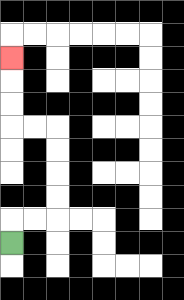{'start': '[0, 10]', 'end': '[0, 2]', 'path_directions': 'U,R,R,U,U,U,U,L,L,U,U,U', 'path_coordinates': '[[0, 10], [0, 9], [1, 9], [2, 9], [2, 8], [2, 7], [2, 6], [2, 5], [1, 5], [0, 5], [0, 4], [0, 3], [0, 2]]'}